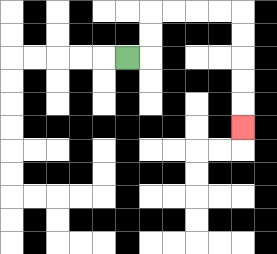{'start': '[5, 2]', 'end': '[10, 5]', 'path_directions': 'R,U,U,R,R,R,R,D,D,D,D,D', 'path_coordinates': '[[5, 2], [6, 2], [6, 1], [6, 0], [7, 0], [8, 0], [9, 0], [10, 0], [10, 1], [10, 2], [10, 3], [10, 4], [10, 5]]'}